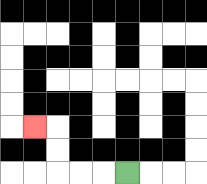{'start': '[5, 7]', 'end': '[1, 5]', 'path_directions': 'L,L,L,U,U,L', 'path_coordinates': '[[5, 7], [4, 7], [3, 7], [2, 7], [2, 6], [2, 5], [1, 5]]'}